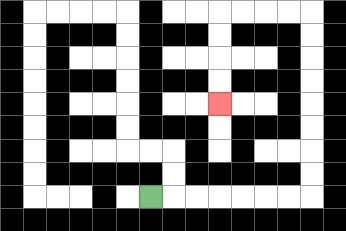{'start': '[6, 8]', 'end': '[9, 4]', 'path_directions': 'R,R,R,R,R,R,R,U,U,U,U,U,U,U,U,L,L,L,L,D,D,D,D', 'path_coordinates': '[[6, 8], [7, 8], [8, 8], [9, 8], [10, 8], [11, 8], [12, 8], [13, 8], [13, 7], [13, 6], [13, 5], [13, 4], [13, 3], [13, 2], [13, 1], [13, 0], [12, 0], [11, 0], [10, 0], [9, 0], [9, 1], [9, 2], [9, 3], [9, 4]]'}